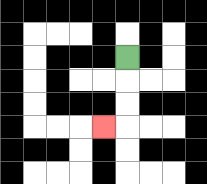{'start': '[5, 2]', 'end': '[4, 5]', 'path_directions': 'D,D,D,L', 'path_coordinates': '[[5, 2], [5, 3], [5, 4], [5, 5], [4, 5]]'}